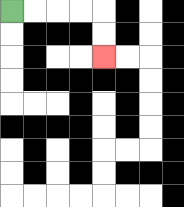{'start': '[0, 0]', 'end': '[4, 2]', 'path_directions': 'R,R,R,R,D,D', 'path_coordinates': '[[0, 0], [1, 0], [2, 0], [3, 0], [4, 0], [4, 1], [4, 2]]'}